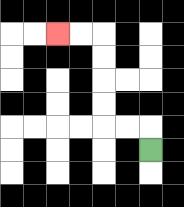{'start': '[6, 6]', 'end': '[2, 1]', 'path_directions': 'U,L,L,U,U,U,U,L,L', 'path_coordinates': '[[6, 6], [6, 5], [5, 5], [4, 5], [4, 4], [4, 3], [4, 2], [4, 1], [3, 1], [2, 1]]'}